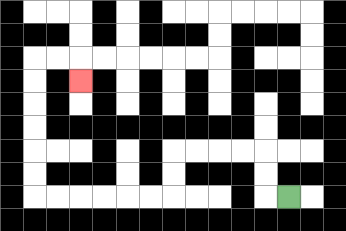{'start': '[12, 8]', 'end': '[3, 3]', 'path_directions': 'L,U,U,L,L,L,L,D,D,L,L,L,L,L,L,U,U,U,U,U,U,R,R,D', 'path_coordinates': '[[12, 8], [11, 8], [11, 7], [11, 6], [10, 6], [9, 6], [8, 6], [7, 6], [7, 7], [7, 8], [6, 8], [5, 8], [4, 8], [3, 8], [2, 8], [1, 8], [1, 7], [1, 6], [1, 5], [1, 4], [1, 3], [1, 2], [2, 2], [3, 2], [3, 3]]'}